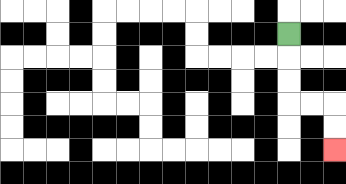{'start': '[12, 1]', 'end': '[14, 6]', 'path_directions': 'D,D,D,R,R,D,D', 'path_coordinates': '[[12, 1], [12, 2], [12, 3], [12, 4], [13, 4], [14, 4], [14, 5], [14, 6]]'}